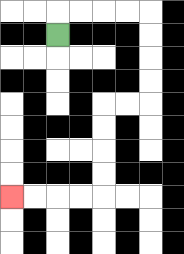{'start': '[2, 1]', 'end': '[0, 8]', 'path_directions': 'U,R,R,R,R,D,D,D,D,L,L,D,D,D,D,L,L,L,L', 'path_coordinates': '[[2, 1], [2, 0], [3, 0], [4, 0], [5, 0], [6, 0], [6, 1], [6, 2], [6, 3], [6, 4], [5, 4], [4, 4], [4, 5], [4, 6], [4, 7], [4, 8], [3, 8], [2, 8], [1, 8], [0, 8]]'}